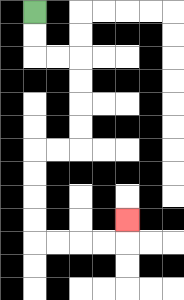{'start': '[1, 0]', 'end': '[5, 9]', 'path_directions': 'D,D,R,R,D,D,D,D,L,L,D,D,D,D,R,R,R,R,U', 'path_coordinates': '[[1, 0], [1, 1], [1, 2], [2, 2], [3, 2], [3, 3], [3, 4], [3, 5], [3, 6], [2, 6], [1, 6], [1, 7], [1, 8], [1, 9], [1, 10], [2, 10], [3, 10], [4, 10], [5, 10], [5, 9]]'}